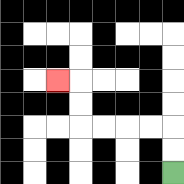{'start': '[7, 7]', 'end': '[2, 3]', 'path_directions': 'U,U,L,L,L,L,U,U,L', 'path_coordinates': '[[7, 7], [7, 6], [7, 5], [6, 5], [5, 5], [4, 5], [3, 5], [3, 4], [3, 3], [2, 3]]'}